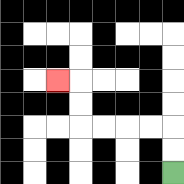{'start': '[7, 7]', 'end': '[2, 3]', 'path_directions': 'U,U,L,L,L,L,U,U,L', 'path_coordinates': '[[7, 7], [7, 6], [7, 5], [6, 5], [5, 5], [4, 5], [3, 5], [3, 4], [3, 3], [2, 3]]'}